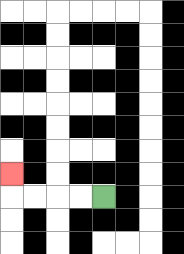{'start': '[4, 8]', 'end': '[0, 7]', 'path_directions': 'L,L,L,L,U', 'path_coordinates': '[[4, 8], [3, 8], [2, 8], [1, 8], [0, 8], [0, 7]]'}